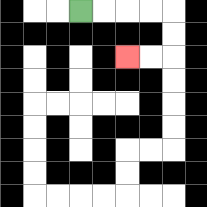{'start': '[3, 0]', 'end': '[5, 2]', 'path_directions': 'R,R,R,R,D,D,L,L', 'path_coordinates': '[[3, 0], [4, 0], [5, 0], [6, 0], [7, 0], [7, 1], [7, 2], [6, 2], [5, 2]]'}